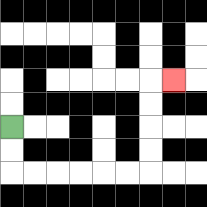{'start': '[0, 5]', 'end': '[7, 3]', 'path_directions': 'D,D,R,R,R,R,R,R,U,U,U,U,R', 'path_coordinates': '[[0, 5], [0, 6], [0, 7], [1, 7], [2, 7], [3, 7], [4, 7], [5, 7], [6, 7], [6, 6], [6, 5], [6, 4], [6, 3], [7, 3]]'}